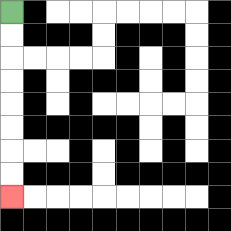{'start': '[0, 0]', 'end': '[0, 8]', 'path_directions': 'D,D,D,D,D,D,D,D', 'path_coordinates': '[[0, 0], [0, 1], [0, 2], [0, 3], [0, 4], [0, 5], [0, 6], [0, 7], [0, 8]]'}